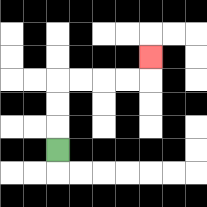{'start': '[2, 6]', 'end': '[6, 2]', 'path_directions': 'U,U,U,R,R,R,R,U', 'path_coordinates': '[[2, 6], [2, 5], [2, 4], [2, 3], [3, 3], [4, 3], [5, 3], [6, 3], [6, 2]]'}